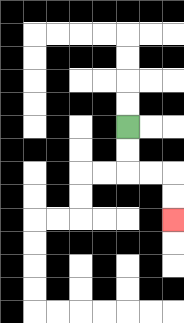{'start': '[5, 5]', 'end': '[7, 9]', 'path_directions': 'D,D,R,R,D,D', 'path_coordinates': '[[5, 5], [5, 6], [5, 7], [6, 7], [7, 7], [7, 8], [7, 9]]'}